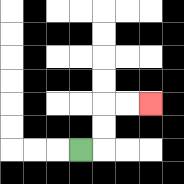{'start': '[3, 6]', 'end': '[6, 4]', 'path_directions': 'R,U,U,R,R', 'path_coordinates': '[[3, 6], [4, 6], [4, 5], [4, 4], [5, 4], [6, 4]]'}